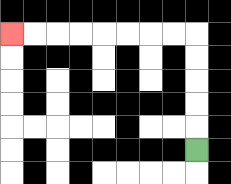{'start': '[8, 6]', 'end': '[0, 1]', 'path_directions': 'U,U,U,U,U,L,L,L,L,L,L,L,L', 'path_coordinates': '[[8, 6], [8, 5], [8, 4], [8, 3], [8, 2], [8, 1], [7, 1], [6, 1], [5, 1], [4, 1], [3, 1], [2, 1], [1, 1], [0, 1]]'}